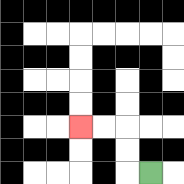{'start': '[6, 7]', 'end': '[3, 5]', 'path_directions': 'L,U,U,L,L', 'path_coordinates': '[[6, 7], [5, 7], [5, 6], [5, 5], [4, 5], [3, 5]]'}